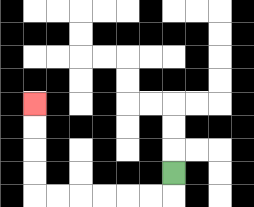{'start': '[7, 7]', 'end': '[1, 4]', 'path_directions': 'D,L,L,L,L,L,L,U,U,U,U', 'path_coordinates': '[[7, 7], [7, 8], [6, 8], [5, 8], [4, 8], [3, 8], [2, 8], [1, 8], [1, 7], [1, 6], [1, 5], [1, 4]]'}